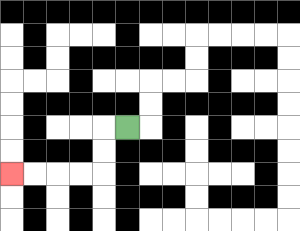{'start': '[5, 5]', 'end': '[0, 7]', 'path_directions': 'L,D,D,L,L,L,L', 'path_coordinates': '[[5, 5], [4, 5], [4, 6], [4, 7], [3, 7], [2, 7], [1, 7], [0, 7]]'}